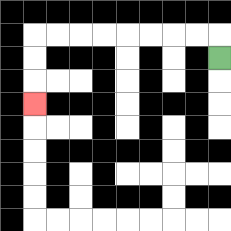{'start': '[9, 2]', 'end': '[1, 4]', 'path_directions': 'U,L,L,L,L,L,L,L,L,D,D,D', 'path_coordinates': '[[9, 2], [9, 1], [8, 1], [7, 1], [6, 1], [5, 1], [4, 1], [3, 1], [2, 1], [1, 1], [1, 2], [1, 3], [1, 4]]'}